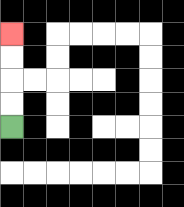{'start': '[0, 5]', 'end': '[0, 1]', 'path_directions': 'U,U,U,U', 'path_coordinates': '[[0, 5], [0, 4], [0, 3], [0, 2], [0, 1]]'}